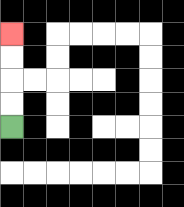{'start': '[0, 5]', 'end': '[0, 1]', 'path_directions': 'U,U,U,U', 'path_coordinates': '[[0, 5], [0, 4], [0, 3], [0, 2], [0, 1]]'}